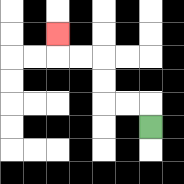{'start': '[6, 5]', 'end': '[2, 1]', 'path_directions': 'U,L,L,U,U,L,L,U', 'path_coordinates': '[[6, 5], [6, 4], [5, 4], [4, 4], [4, 3], [4, 2], [3, 2], [2, 2], [2, 1]]'}